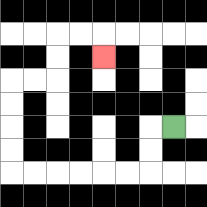{'start': '[7, 5]', 'end': '[4, 2]', 'path_directions': 'L,D,D,L,L,L,L,L,L,U,U,U,U,R,R,U,U,R,R,D', 'path_coordinates': '[[7, 5], [6, 5], [6, 6], [6, 7], [5, 7], [4, 7], [3, 7], [2, 7], [1, 7], [0, 7], [0, 6], [0, 5], [0, 4], [0, 3], [1, 3], [2, 3], [2, 2], [2, 1], [3, 1], [4, 1], [4, 2]]'}